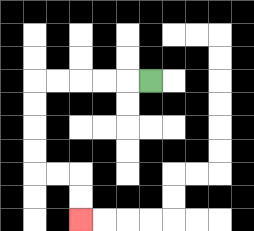{'start': '[6, 3]', 'end': '[3, 9]', 'path_directions': 'L,L,L,L,L,D,D,D,D,R,R,D,D', 'path_coordinates': '[[6, 3], [5, 3], [4, 3], [3, 3], [2, 3], [1, 3], [1, 4], [1, 5], [1, 6], [1, 7], [2, 7], [3, 7], [3, 8], [3, 9]]'}